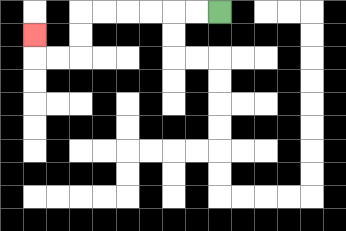{'start': '[9, 0]', 'end': '[1, 1]', 'path_directions': 'L,L,L,L,L,L,D,D,L,L,U', 'path_coordinates': '[[9, 0], [8, 0], [7, 0], [6, 0], [5, 0], [4, 0], [3, 0], [3, 1], [3, 2], [2, 2], [1, 2], [1, 1]]'}